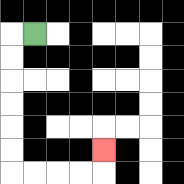{'start': '[1, 1]', 'end': '[4, 6]', 'path_directions': 'L,D,D,D,D,D,D,R,R,R,R,U', 'path_coordinates': '[[1, 1], [0, 1], [0, 2], [0, 3], [0, 4], [0, 5], [0, 6], [0, 7], [1, 7], [2, 7], [3, 7], [4, 7], [4, 6]]'}